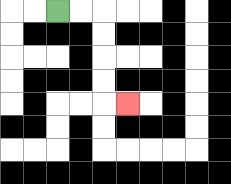{'start': '[2, 0]', 'end': '[5, 4]', 'path_directions': 'R,R,D,D,D,D,R', 'path_coordinates': '[[2, 0], [3, 0], [4, 0], [4, 1], [4, 2], [4, 3], [4, 4], [5, 4]]'}